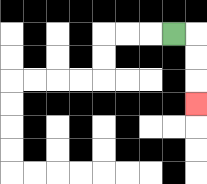{'start': '[7, 1]', 'end': '[8, 4]', 'path_directions': 'R,D,D,D', 'path_coordinates': '[[7, 1], [8, 1], [8, 2], [8, 3], [8, 4]]'}